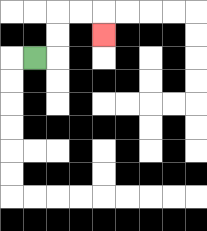{'start': '[1, 2]', 'end': '[4, 1]', 'path_directions': 'R,U,U,R,R,D', 'path_coordinates': '[[1, 2], [2, 2], [2, 1], [2, 0], [3, 0], [4, 0], [4, 1]]'}